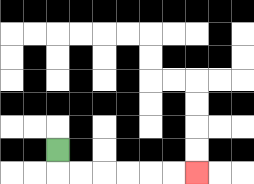{'start': '[2, 6]', 'end': '[8, 7]', 'path_directions': 'D,R,R,R,R,R,R', 'path_coordinates': '[[2, 6], [2, 7], [3, 7], [4, 7], [5, 7], [6, 7], [7, 7], [8, 7]]'}